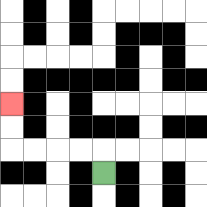{'start': '[4, 7]', 'end': '[0, 4]', 'path_directions': 'U,L,L,L,L,U,U', 'path_coordinates': '[[4, 7], [4, 6], [3, 6], [2, 6], [1, 6], [0, 6], [0, 5], [0, 4]]'}